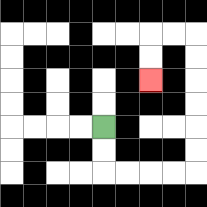{'start': '[4, 5]', 'end': '[6, 3]', 'path_directions': 'D,D,R,R,R,R,U,U,U,U,U,U,L,L,D,D', 'path_coordinates': '[[4, 5], [4, 6], [4, 7], [5, 7], [6, 7], [7, 7], [8, 7], [8, 6], [8, 5], [8, 4], [8, 3], [8, 2], [8, 1], [7, 1], [6, 1], [6, 2], [6, 3]]'}